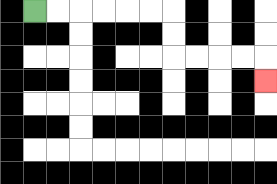{'start': '[1, 0]', 'end': '[11, 3]', 'path_directions': 'R,R,R,R,R,R,D,D,R,R,R,R,D', 'path_coordinates': '[[1, 0], [2, 0], [3, 0], [4, 0], [5, 0], [6, 0], [7, 0], [7, 1], [7, 2], [8, 2], [9, 2], [10, 2], [11, 2], [11, 3]]'}